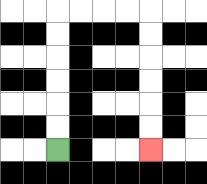{'start': '[2, 6]', 'end': '[6, 6]', 'path_directions': 'U,U,U,U,U,U,R,R,R,R,D,D,D,D,D,D', 'path_coordinates': '[[2, 6], [2, 5], [2, 4], [2, 3], [2, 2], [2, 1], [2, 0], [3, 0], [4, 0], [5, 0], [6, 0], [6, 1], [6, 2], [6, 3], [6, 4], [6, 5], [6, 6]]'}